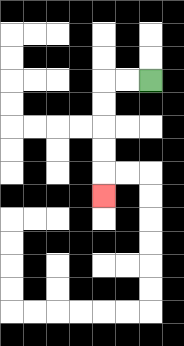{'start': '[6, 3]', 'end': '[4, 8]', 'path_directions': 'L,L,D,D,D,D,D', 'path_coordinates': '[[6, 3], [5, 3], [4, 3], [4, 4], [4, 5], [4, 6], [4, 7], [4, 8]]'}